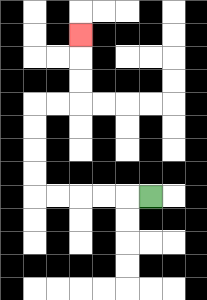{'start': '[6, 8]', 'end': '[3, 1]', 'path_directions': 'L,L,L,L,L,U,U,U,U,R,R,U,U,U', 'path_coordinates': '[[6, 8], [5, 8], [4, 8], [3, 8], [2, 8], [1, 8], [1, 7], [1, 6], [1, 5], [1, 4], [2, 4], [3, 4], [3, 3], [3, 2], [3, 1]]'}